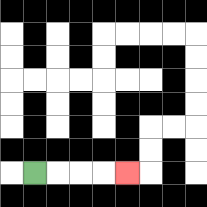{'start': '[1, 7]', 'end': '[5, 7]', 'path_directions': 'R,R,R,R', 'path_coordinates': '[[1, 7], [2, 7], [3, 7], [4, 7], [5, 7]]'}